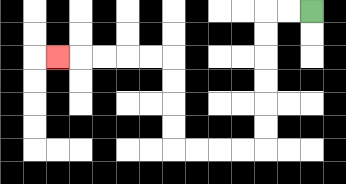{'start': '[13, 0]', 'end': '[2, 2]', 'path_directions': 'L,L,D,D,D,D,D,D,L,L,L,L,U,U,U,U,L,L,L,L,L', 'path_coordinates': '[[13, 0], [12, 0], [11, 0], [11, 1], [11, 2], [11, 3], [11, 4], [11, 5], [11, 6], [10, 6], [9, 6], [8, 6], [7, 6], [7, 5], [7, 4], [7, 3], [7, 2], [6, 2], [5, 2], [4, 2], [3, 2], [2, 2]]'}